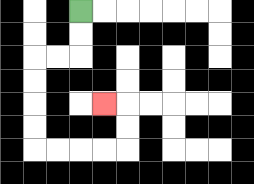{'start': '[3, 0]', 'end': '[4, 4]', 'path_directions': 'D,D,L,L,D,D,D,D,R,R,R,R,U,U,L', 'path_coordinates': '[[3, 0], [3, 1], [3, 2], [2, 2], [1, 2], [1, 3], [1, 4], [1, 5], [1, 6], [2, 6], [3, 6], [4, 6], [5, 6], [5, 5], [5, 4], [4, 4]]'}